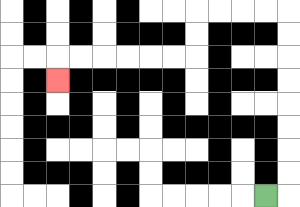{'start': '[11, 8]', 'end': '[2, 3]', 'path_directions': 'R,U,U,U,U,U,U,U,U,L,L,L,L,D,D,L,L,L,L,L,L,D', 'path_coordinates': '[[11, 8], [12, 8], [12, 7], [12, 6], [12, 5], [12, 4], [12, 3], [12, 2], [12, 1], [12, 0], [11, 0], [10, 0], [9, 0], [8, 0], [8, 1], [8, 2], [7, 2], [6, 2], [5, 2], [4, 2], [3, 2], [2, 2], [2, 3]]'}